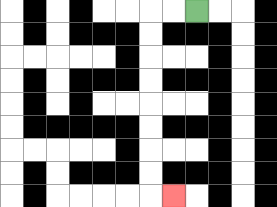{'start': '[8, 0]', 'end': '[7, 8]', 'path_directions': 'L,L,D,D,D,D,D,D,D,D,R', 'path_coordinates': '[[8, 0], [7, 0], [6, 0], [6, 1], [6, 2], [6, 3], [6, 4], [6, 5], [6, 6], [6, 7], [6, 8], [7, 8]]'}